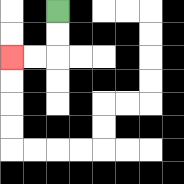{'start': '[2, 0]', 'end': '[0, 2]', 'path_directions': 'D,D,L,L', 'path_coordinates': '[[2, 0], [2, 1], [2, 2], [1, 2], [0, 2]]'}